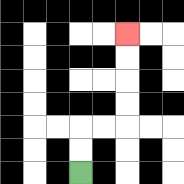{'start': '[3, 7]', 'end': '[5, 1]', 'path_directions': 'U,U,R,R,U,U,U,U', 'path_coordinates': '[[3, 7], [3, 6], [3, 5], [4, 5], [5, 5], [5, 4], [5, 3], [5, 2], [5, 1]]'}